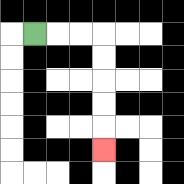{'start': '[1, 1]', 'end': '[4, 6]', 'path_directions': 'R,R,R,D,D,D,D,D', 'path_coordinates': '[[1, 1], [2, 1], [3, 1], [4, 1], [4, 2], [4, 3], [4, 4], [4, 5], [4, 6]]'}